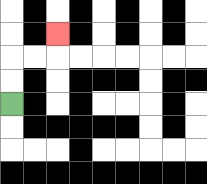{'start': '[0, 4]', 'end': '[2, 1]', 'path_directions': 'U,U,R,R,U', 'path_coordinates': '[[0, 4], [0, 3], [0, 2], [1, 2], [2, 2], [2, 1]]'}